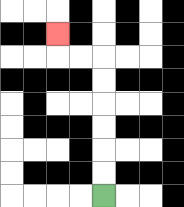{'start': '[4, 8]', 'end': '[2, 1]', 'path_directions': 'U,U,U,U,U,U,L,L,U', 'path_coordinates': '[[4, 8], [4, 7], [4, 6], [4, 5], [4, 4], [4, 3], [4, 2], [3, 2], [2, 2], [2, 1]]'}